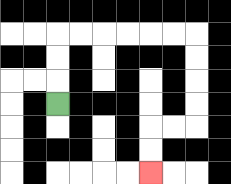{'start': '[2, 4]', 'end': '[6, 7]', 'path_directions': 'U,U,U,R,R,R,R,R,R,D,D,D,D,L,L,D,D', 'path_coordinates': '[[2, 4], [2, 3], [2, 2], [2, 1], [3, 1], [4, 1], [5, 1], [6, 1], [7, 1], [8, 1], [8, 2], [8, 3], [8, 4], [8, 5], [7, 5], [6, 5], [6, 6], [6, 7]]'}